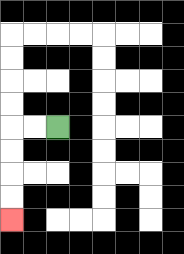{'start': '[2, 5]', 'end': '[0, 9]', 'path_directions': 'L,L,D,D,D,D', 'path_coordinates': '[[2, 5], [1, 5], [0, 5], [0, 6], [0, 7], [0, 8], [0, 9]]'}